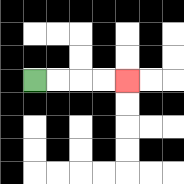{'start': '[1, 3]', 'end': '[5, 3]', 'path_directions': 'R,R,R,R', 'path_coordinates': '[[1, 3], [2, 3], [3, 3], [4, 3], [5, 3]]'}